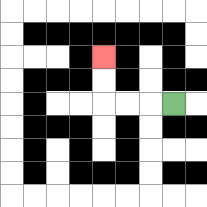{'start': '[7, 4]', 'end': '[4, 2]', 'path_directions': 'L,L,L,U,U', 'path_coordinates': '[[7, 4], [6, 4], [5, 4], [4, 4], [4, 3], [4, 2]]'}